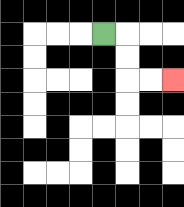{'start': '[4, 1]', 'end': '[7, 3]', 'path_directions': 'R,D,D,R,R', 'path_coordinates': '[[4, 1], [5, 1], [5, 2], [5, 3], [6, 3], [7, 3]]'}